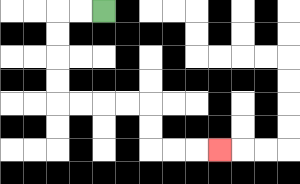{'start': '[4, 0]', 'end': '[9, 6]', 'path_directions': 'L,L,D,D,D,D,R,R,R,R,D,D,R,R,R', 'path_coordinates': '[[4, 0], [3, 0], [2, 0], [2, 1], [2, 2], [2, 3], [2, 4], [3, 4], [4, 4], [5, 4], [6, 4], [6, 5], [6, 6], [7, 6], [8, 6], [9, 6]]'}